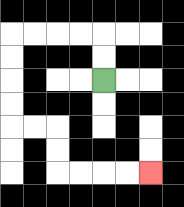{'start': '[4, 3]', 'end': '[6, 7]', 'path_directions': 'U,U,L,L,L,L,D,D,D,D,R,R,D,D,R,R,R,R', 'path_coordinates': '[[4, 3], [4, 2], [4, 1], [3, 1], [2, 1], [1, 1], [0, 1], [0, 2], [0, 3], [0, 4], [0, 5], [1, 5], [2, 5], [2, 6], [2, 7], [3, 7], [4, 7], [5, 7], [6, 7]]'}